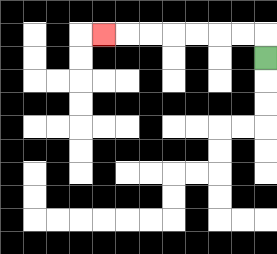{'start': '[11, 2]', 'end': '[4, 1]', 'path_directions': 'U,L,L,L,L,L,L,L', 'path_coordinates': '[[11, 2], [11, 1], [10, 1], [9, 1], [8, 1], [7, 1], [6, 1], [5, 1], [4, 1]]'}